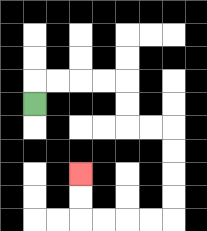{'start': '[1, 4]', 'end': '[3, 7]', 'path_directions': 'U,R,R,R,R,D,D,R,R,D,D,D,D,L,L,L,L,U,U', 'path_coordinates': '[[1, 4], [1, 3], [2, 3], [3, 3], [4, 3], [5, 3], [5, 4], [5, 5], [6, 5], [7, 5], [7, 6], [7, 7], [7, 8], [7, 9], [6, 9], [5, 9], [4, 9], [3, 9], [3, 8], [3, 7]]'}